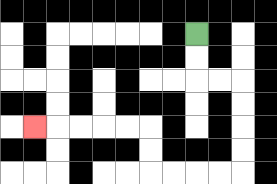{'start': '[8, 1]', 'end': '[1, 5]', 'path_directions': 'D,D,R,R,D,D,D,D,L,L,L,L,U,U,L,L,L,L,L', 'path_coordinates': '[[8, 1], [8, 2], [8, 3], [9, 3], [10, 3], [10, 4], [10, 5], [10, 6], [10, 7], [9, 7], [8, 7], [7, 7], [6, 7], [6, 6], [6, 5], [5, 5], [4, 5], [3, 5], [2, 5], [1, 5]]'}